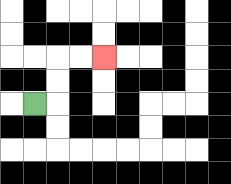{'start': '[1, 4]', 'end': '[4, 2]', 'path_directions': 'R,U,U,R,R', 'path_coordinates': '[[1, 4], [2, 4], [2, 3], [2, 2], [3, 2], [4, 2]]'}